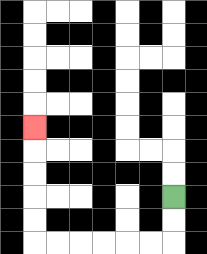{'start': '[7, 8]', 'end': '[1, 5]', 'path_directions': 'D,D,L,L,L,L,L,L,U,U,U,U,U', 'path_coordinates': '[[7, 8], [7, 9], [7, 10], [6, 10], [5, 10], [4, 10], [3, 10], [2, 10], [1, 10], [1, 9], [1, 8], [1, 7], [1, 6], [1, 5]]'}